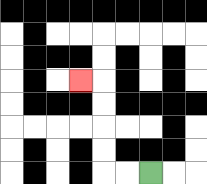{'start': '[6, 7]', 'end': '[3, 3]', 'path_directions': 'L,L,U,U,U,U,L', 'path_coordinates': '[[6, 7], [5, 7], [4, 7], [4, 6], [4, 5], [4, 4], [4, 3], [3, 3]]'}